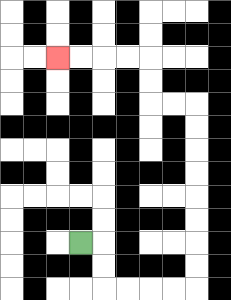{'start': '[3, 10]', 'end': '[2, 2]', 'path_directions': 'R,D,D,R,R,R,R,U,U,U,U,U,U,U,U,L,L,U,U,L,L,L,L', 'path_coordinates': '[[3, 10], [4, 10], [4, 11], [4, 12], [5, 12], [6, 12], [7, 12], [8, 12], [8, 11], [8, 10], [8, 9], [8, 8], [8, 7], [8, 6], [8, 5], [8, 4], [7, 4], [6, 4], [6, 3], [6, 2], [5, 2], [4, 2], [3, 2], [2, 2]]'}